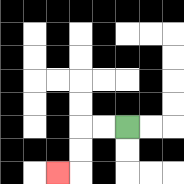{'start': '[5, 5]', 'end': '[2, 7]', 'path_directions': 'L,L,D,D,L', 'path_coordinates': '[[5, 5], [4, 5], [3, 5], [3, 6], [3, 7], [2, 7]]'}